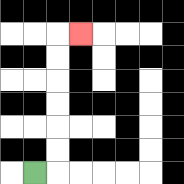{'start': '[1, 7]', 'end': '[3, 1]', 'path_directions': 'R,U,U,U,U,U,U,R', 'path_coordinates': '[[1, 7], [2, 7], [2, 6], [2, 5], [2, 4], [2, 3], [2, 2], [2, 1], [3, 1]]'}